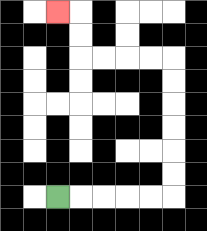{'start': '[2, 8]', 'end': '[2, 0]', 'path_directions': 'R,R,R,R,R,U,U,U,U,U,U,L,L,L,L,U,U,L', 'path_coordinates': '[[2, 8], [3, 8], [4, 8], [5, 8], [6, 8], [7, 8], [7, 7], [7, 6], [7, 5], [7, 4], [7, 3], [7, 2], [6, 2], [5, 2], [4, 2], [3, 2], [3, 1], [3, 0], [2, 0]]'}